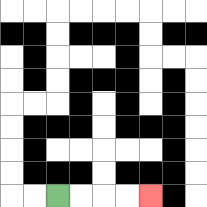{'start': '[2, 8]', 'end': '[6, 8]', 'path_directions': 'R,R,R,R', 'path_coordinates': '[[2, 8], [3, 8], [4, 8], [5, 8], [6, 8]]'}